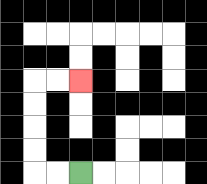{'start': '[3, 7]', 'end': '[3, 3]', 'path_directions': 'L,L,U,U,U,U,R,R', 'path_coordinates': '[[3, 7], [2, 7], [1, 7], [1, 6], [1, 5], [1, 4], [1, 3], [2, 3], [3, 3]]'}